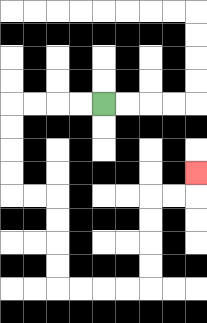{'start': '[4, 4]', 'end': '[8, 7]', 'path_directions': 'L,L,L,L,D,D,D,D,R,R,D,D,D,D,R,R,R,R,U,U,U,U,R,R,U', 'path_coordinates': '[[4, 4], [3, 4], [2, 4], [1, 4], [0, 4], [0, 5], [0, 6], [0, 7], [0, 8], [1, 8], [2, 8], [2, 9], [2, 10], [2, 11], [2, 12], [3, 12], [4, 12], [5, 12], [6, 12], [6, 11], [6, 10], [6, 9], [6, 8], [7, 8], [8, 8], [8, 7]]'}